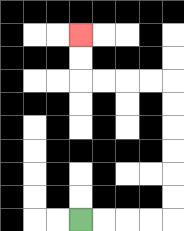{'start': '[3, 9]', 'end': '[3, 1]', 'path_directions': 'R,R,R,R,U,U,U,U,U,U,L,L,L,L,U,U', 'path_coordinates': '[[3, 9], [4, 9], [5, 9], [6, 9], [7, 9], [7, 8], [7, 7], [7, 6], [7, 5], [7, 4], [7, 3], [6, 3], [5, 3], [4, 3], [3, 3], [3, 2], [3, 1]]'}